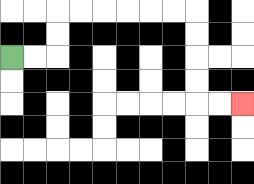{'start': '[0, 2]', 'end': '[10, 4]', 'path_directions': 'R,R,U,U,R,R,R,R,R,R,D,D,D,D,R,R', 'path_coordinates': '[[0, 2], [1, 2], [2, 2], [2, 1], [2, 0], [3, 0], [4, 0], [5, 0], [6, 0], [7, 0], [8, 0], [8, 1], [8, 2], [8, 3], [8, 4], [9, 4], [10, 4]]'}